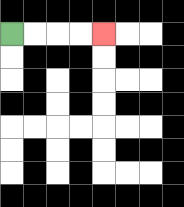{'start': '[0, 1]', 'end': '[4, 1]', 'path_directions': 'R,R,R,R', 'path_coordinates': '[[0, 1], [1, 1], [2, 1], [3, 1], [4, 1]]'}